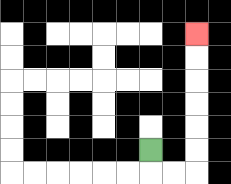{'start': '[6, 6]', 'end': '[8, 1]', 'path_directions': 'D,R,R,U,U,U,U,U,U', 'path_coordinates': '[[6, 6], [6, 7], [7, 7], [8, 7], [8, 6], [8, 5], [8, 4], [8, 3], [8, 2], [8, 1]]'}